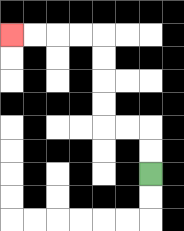{'start': '[6, 7]', 'end': '[0, 1]', 'path_directions': 'U,U,L,L,U,U,U,U,L,L,L,L', 'path_coordinates': '[[6, 7], [6, 6], [6, 5], [5, 5], [4, 5], [4, 4], [4, 3], [4, 2], [4, 1], [3, 1], [2, 1], [1, 1], [0, 1]]'}